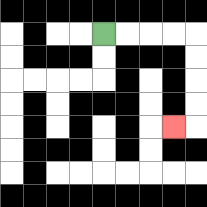{'start': '[4, 1]', 'end': '[7, 5]', 'path_directions': 'R,R,R,R,D,D,D,D,L', 'path_coordinates': '[[4, 1], [5, 1], [6, 1], [7, 1], [8, 1], [8, 2], [8, 3], [8, 4], [8, 5], [7, 5]]'}